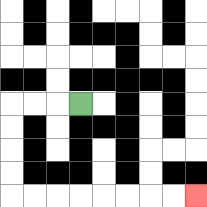{'start': '[3, 4]', 'end': '[8, 8]', 'path_directions': 'L,L,L,D,D,D,D,R,R,R,R,R,R,R,R', 'path_coordinates': '[[3, 4], [2, 4], [1, 4], [0, 4], [0, 5], [0, 6], [0, 7], [0, 8], [1, 8], [2, 8], [3, 8], [4, 8], [5, 8], [6, 8], [7, 8], [8, 8]]'}